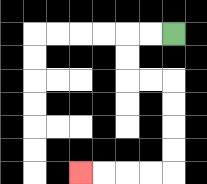{'start': '[7, 1]', 'end': '[3, 7]', 'path_directions': 'L,L,D,D,R,R,D,D,D,D,L,L,L,L', 'path_coordinates': '[[7, 1], [6, 1], [5, 1], [5, 2], [5, 3], [6, 3], [7, 3], [7, 4], [7, 5], [7, 6], [7, 7], [6, 7], [5, 7], [4, 7], [3, 7]]'}